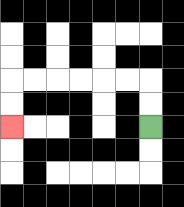{'start': '[6, 5]', 'end': '[0, 5]', 'path_directions': 'U,U,L,L,L,L,L,L,D,D', 'path_coordinates': '[[6, 5], [6, 4], [6, 3], [5, 3], [4, 3], [3, 3], [2, 3], [1, 3], [0, 3], [0, 4], [0, 5]]'}